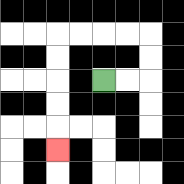{'start': '[4, 3]', 'end': '[2, 6]', 'path_directions': 'R,R,U,U,L,L,L,L,D,D,D,D,D', 'path_coordinates': '[[4, 3], [5, 3], [6, 3], [6, 2], [6, 1], [5, 1], [4, 1], [3, 1], [2, 1], [2, 2], [2, 3], [2, 4], [2, 5], [2, 6]]'}